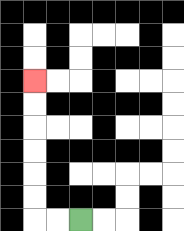{'start': '[3, 9]', 'end': '[1, 3]', 'path_directions': 'L,L,U,U,U,U,U,U', 'path_coordinates': '[[3, 9], [2, 9], [1, 9], [1, 8], [1, 7], [1, 6], [1, 5], [1, 4], [1, 3]]'}